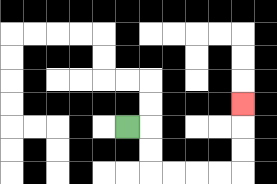{'start': '[5, 5]', 'end': '[10, 4]', 'path_directions': 'R,D,D,R,R,R,R,U,U,U', 'path_coordinates': '[[5, 5], [6, 5], [6, 6], [6, 7], [7, 7], [8, 7], [9, 7], [10, 7], [10, 6], [10, 5], [10, 4]]'}